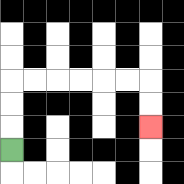{'start': '[0, 6]', 'end': '[6, 5]', 'path_directions': 'U,U,U,R,R,R,R,R,R,D,D', 'path_coordinates': '[[0, 6], [0, 5], [0, 4], [0, 3], [1, 3], [2, 3], [3, 3], [4, 3], [5, 3], [6, 3], [6, 4], [6, 5]]'}